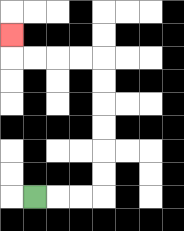{'start': '[1, 8]', 'end': '[0, 1]', 'path_directions': 'R,R,R,U,U,U,U,U,U,L,L,L,L,U', 'path_coordinates': '[[1, 8], [2, 8], [3, 8], [4, 8], [4, 7], [4, 6], [4, 5], [4, 4], [4, 3], [4, 2], [3, 2], [2, 2], [1, 2], [0, 2], [0, 1]]'}